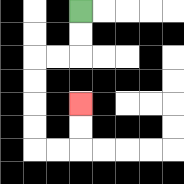{'start': '[3, 0]', 'end': '[3, 4]', 'path_directions': 'D,D,L,L,D,D,D,D,R,R,U,U', 'path_coordinates': '[[3, 0], [3, 1], [3, 2], [2, 2], [1, 2], [1, 3], [1, 4], [1, 5], [1, 6], [2, 6], [3, 6], [3, 5], [3, 4]]'}